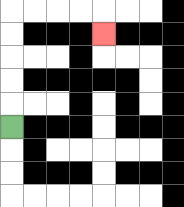{'start': '[0, 5]', 'end': '[4, 1]', 'path_directions': 'U,U,U,U,U,R,R,R,R,D', 'path_coordinates': '[[0, 5], [0, 4], [0, 3], [0, 2], [0, 1], [0, 0], [1, 0], [2, 0], [3, 0], [4, 0], [4, 1]]'}